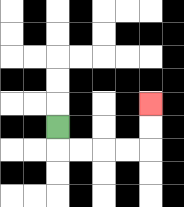{'start': '[2, 5]', 'end': '[6, 4]', 'path_directions': 'D,R,R,R,R,U,U', 'path_coordinates': '[[2, 5], [2, 6], [3, 6], [4, 6], [5, 6], [6, 6], [6, 5], [6, 4]]'}